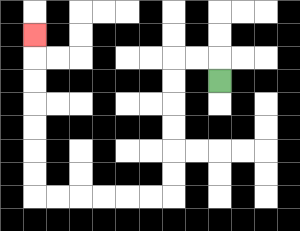{'start': '[9, 3]', 'end': '[1, 1]', 'path_directions': 'U,L,L,D,D,D,D,D,D,L,L,L,L,L,L,U,U,U,U,U,U,U', 'path_coordinates': '[[9, 3], [9, 2], [8, 2], [7, 2], [7, 3], [7, 4], [7, 5], [7, 6], [7, 7], [7, 8], [6, 8], [5, 8], [4, 8], [3, 8], [2, 8], [1, 8], [1, 7], [1, 6], [1, 5], [1, 4], [1, 3], [1, 2], [1, 1]]'}